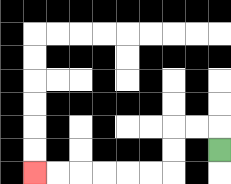{'start': '[9, 6]', 'end': '[1, 7]', 'path_directions': 'U,L,L,D,D,L,L,L,L,L,L', 'path_coordinates': '[[9, 6], [9, 5], [8, 5], [7, 5], [7, 6], [7, 7], [6, 7], [5, 7], [4, 7], [3, 7], [2, 7], [1, 7]]'}